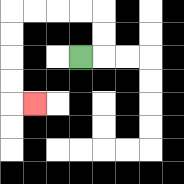{'start': '[3, 2]', 'end': '[1, 4]', 'path_directions': 'R,U,U,L,L,L,L,D,D,D,D,R', 'path_coordinates': '[[3, 2], [4, 2], [4, 1], [4, 0], [3, 0], [2, 0], [1, 0], [0, 0], [0, 1], [0, 2], [0, 3], [0, 4], [1, 4]]'}